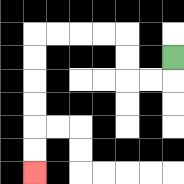{'start': '[7, 2]', 'end': '[1, 7]', 'path_directions': 'D,L,L,U,U,L,L,L,L,D,D,D,D,D,D', 'path_coordinates': '[[7, 2], [7, 3], [6, 3], [5, 3], [5, 2], [5, 1], [4, 1], [3, 1], [2, 1], [1, 1], [1, 2], [1, 3], [1, 4], [1, 5], [1, 6], [1, 7]]'}